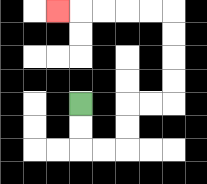{'start': '[3, 4]', 'end': '[2, 0]', 'path_directions': 'D,D,R,R,U,U,R,R,U,U,U,U,L,L,L,L,L', 'path_coordinates': '[[3, 4], [3, 5], [3, 6], [4, 6], [5, 6], [5, 5], [5, 4], [6, 4], [7, 4], [7, 3], [7, 2], [7, 1], [7, 0], [6, 0], [5, 0], [4, 0], [3, 0], [2, 0]]'}